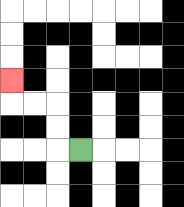{'start': '[3, 6]', 'end': '[0, 3]', 'path_directions': 'L,U,U,L,L,U', 'path_coordinates': '[[3, 6], [2, 6], [2, 5], [2, 4], [1, 4], [0, 4], [0, 3]]'}